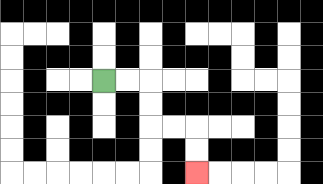{'start': '[4, 3]', 'end': '[8, 7]', 'path_directions': 'R,R,D,D,R,R,D,D', 'path_coordinates': '[[4, 3], [5, 3], [6, 3], [6, 4], [6, 5], [7, 5], [8, 5], [8, 6], [8, 7]]'}